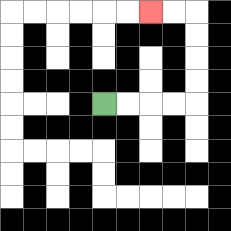{'start': '[4, 4]', 'end': '[6, 0]', 'path_directions': 'R,R,R,R,U,U,U,U,L,L', 'path_coordinates': '[[4, 4], [5, 4], [6, 4], [7, 4], [8, 4], [8, 3], [8, 2], [8, 1], [8, 0], [7, 0], [6, 0]]'}